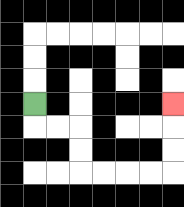{'start': '[1, 4]', 'end': '[7, 4]', 'path_directions': 'D,R,R,D,D,R,R,R,R,U,U,U', 'path_coordinates': '[[1, 4], [1, 5], [2, 5], [3, 5], [3, 6], [3, 7], [4, 7], [5, 7], [6, 7], [7, 7], [7, 6], [7, 5], [7, 4]]'}